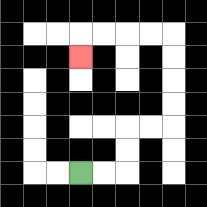{'start': '[3, 7]', 'end': '[3, 2]', 'path_directions': 'R,R,U,U,R,R,U,U,U,U,L,L,L,L,D', 'path_coordinates': '[[3, 7], [4, 7], [5, 7], [5, 6], [5, 5], [6, 5], [7, 5], [7, 4], [7, 3], [7, 2], [7, 1], [6, 1], [5, 1], [4, 1], [3, 1], [3, 2]]'}